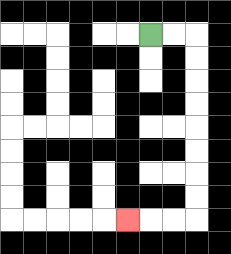{'start': '[6, 1]', 'end': '[5, 9]', 'path_directions': 'R,R,D,D,D,D,D,D,D,D,L,L,L', 'path_coordinates': '[[6, 1], [7, 1], [8, 1], [8, 2], [8, 3], [8, 4], [8, 5], [8, 6], [8, 7], [8, 8], [8, 9], [7, 9], [6, 9], [5, 9]]'}